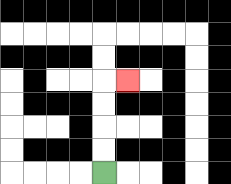{'start': '[4, 7]', 'end': '[5, 3]', 'path_directions': 'U,U,U,U,R', 'path_coordinates': '[[4, 7], [4, 6], [4, 5], [4, 4], [4, 3], [5, 3]]'}